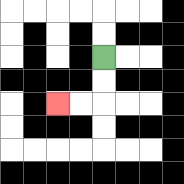{'start': '[4, 2]', 'end': '[2, 4]', 'path_directions': 'D,D,L,L', 'path_coordinates': '[[4, 2], [4, 3], [4, 4], [3, 4], [2, 4]]'}